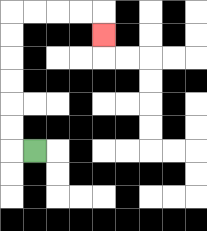{'start': '[1, 6]', 'end': '[4, 1]', 'path_directions': 'L,U,U,U,U,U,U,R,R,R,R,D', 'path_coordinates': '[[1, 6], [0, 6], [0, 5], [0, 4], [0, 3], [0, 2], [0, 1], [0, 0], [1, 0], [2, 0], [3, 0], [4, 0], [4, 1]]'}